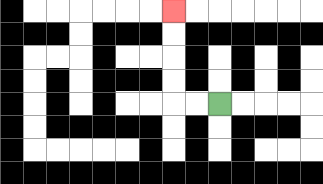{'start': '[9, 4]', 'end': '[7, 0]', 'path_directions': 'L,L,U,U,U,U', 'path_coordinates': '[[9, 4], [8, 4], [7, 4], [7, 3], [7, 2], [7, 1], [7, 0]]'}